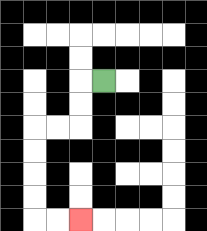{'start': '[4, 3]', 'end': '[3, 9]', 'path_directions': 'L,D,D,L,L,D,D,D,D,R,R', 'path_coordinates': '[[4, 3], [3, 3], [3, 4], [3, 5], [2, 5], [1, 5], [1, 6], [1, 7], [1, 8], [1, 9], [2, 9], [3, 9]]'}